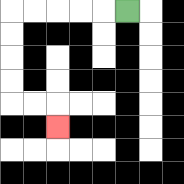{'start': '[5, 0]', 'end': '[2, 5]', 'path_directions': 'L,L,L,L,L,D,D,D,D,R,R,D', 'path_coordinates': '[[5, 0], [4, 0], [3, 0], [2, 0], [1, 0], [0, 0], [0, 1], [0, 2], [0, 3], [0, 4], [1, 4], [2, 4], [2, 5]]'}